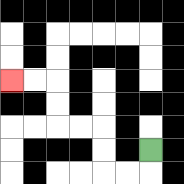{'start': '[6, 6]', 'end': '[0, 3]', 'path_directions': 'D,L,L,U,U,L,L,U,U,L,L', 'path_coordinates': '[[6, 6], [6, 7], [5, 7], [4, 7], [4, 6], [4, 5], [3, 5], [2, 5], [2, 4], [2, 3], [1, 3], [0, 3]]'}